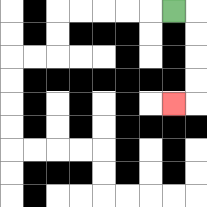{'start': '[7, 0]', 'end': '[7, 4]', 'path_directions': 'R,D,D,D,D,L', 'path_coordinates': '[[7, 0], [8, 0], [8, 1], [8, 2], [8, 3], [8, 4], [7, 4]]'}